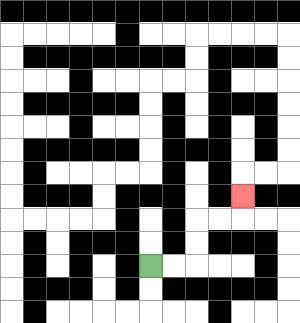{'start': '[6, 11]', 'end': '[10, 8]', 'path_directions': 'R,R,U,U,R,R,U', 'path_coordinates': '[[6, 11], [7, 11], [8, 11], [8, 10], [8, 9], [9, 9], [10, 9], [10, 8]]'}